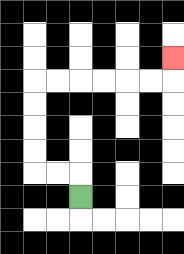{'start': '[3, 8]', 'end': '[7, 2]', 'path_directions': 'U,L,L,U,U,U,U,R,R,R,R,R,R,U', 'path_coordinates': '[[3, 8], [3, 7], [2, 7], [1, 7], [1, 6], [1, 5], [1, 4], [1, 3], [2, 3], [3, 3], [4, 3], [5, 3], [6, 3], [7, 3], [7, 2]]'}